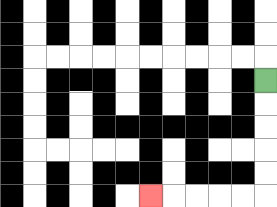{'start': '[11, 3]', 'end': '[6, 8]', 'path_directions': 'D,D,D,D,D,L,L,L,L,L', 'path_coordinates': '[[11, 3], [11, 4], [11, 5], [11, 6], [11, 7], [11, 8], [10, 8], [9, 8], [8, 8], [7, 8], [6, 8]]'}